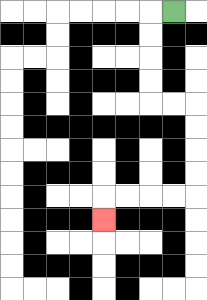{'start': '[7, 0]', 'end': '[4, 9]', 'path_directions': 'L,D,D,D,D,R,R,D,D,D,D,L,L,L,L,D', 'path_coordinates': '[[7, 0], [6, 0], [6, 1], [6, 2], [6, 3], [6, 4], [7, 4], [8, 4], [8, 5], [8, 6], [8, 7], [8, 8], [7, 8], [6, 8], [5, 8], [4, 8], [4, 9]]'}